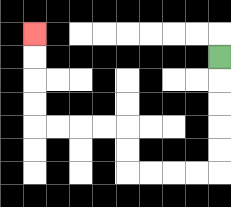{'start': '[9, 2]', 'end': '[1, 1]', 'path_directions': 'D,D,D,D,D,L,L,L,L,U,U,L,L,L,L,U,U,U,U', 'path_coordinates': '[[9, 2], [9, 3], [9, 4], [9, 5], [9, 6], [9, 7], [8, 7], [7, 7], [6, 7], [5, 7], [5, 6], [5, 5], [4, 5], [3, 5], [2, 5], [1, 5], [1, 4], [1, 3], [1, 2], [1, 1]]'}